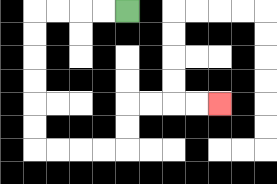{'start': '[5, 0]', 'end': '[9, 4]', 'path_directions': 'L,L,L,L,D,D,D,D,D,D,R,R,R,R,U,U,R,R,R,R', 'path_coordinates': '[[5, 0], [4, 0], [3, 0], [2, 0], [1, 0], [1, 1], [1, 2], [1, 3], [1, 4], [1, 5], [1, 6], [2, 6], [3, 6], [4, 6], [5, 6], [5, 5], [5, 4], [6, 4], [7, 4], [8, 4], [9, 4]]'}